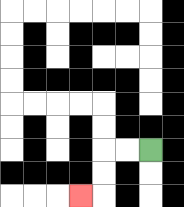{'start': '[6, 6]', 'end': '[3, 8]', 'path_directions': 'L,L,D,D,L', 'path_coordinates': '[[6, 6], [5, 6], [4, 6], [4, 7], [4, 8], [3, 8]]'}